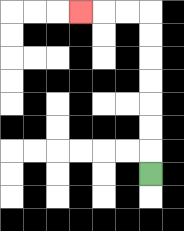{'start': '[6, 7]', 'end': '[3, 0]', 'path_directions': 'U,U,U,U,U,U,U,L,L,L', 'path_coordinates': '[[6, 7], [6, 6], [6, 5], [6, 4], [6, 3], [6, 2], [6, 1], [6, 0], [5, 0], [4, 0], [3, 0]]'}